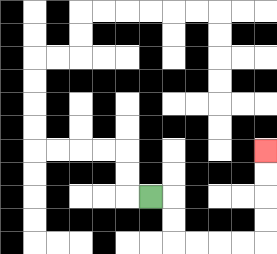{'start': '[6, 8]', 'end': '[11, 6]', 'path_directions': 'R,D,D,R,R,R,R,U,U,U,U', 'path_coordinates': '[[6, 8], [7, 8], [7, 9], [7, 10], [8, 10], [9, 10], [10, 10], [11, 10], [11, 9], [11, 8], [11, 7], [11, 6]]'}